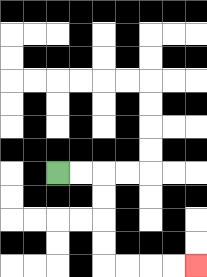{'start': '[2, 7]', 'end': '[8, 11]', 'path_directions': 'R,R,D,D,D,D,R,R,R,R', 'path_coordinates': '[[2, 7], [3, 7], [4, 7], [4, 8], [4, 9], [4, 10], [4, 11], [5, 11], [6, 11], [7, 11], [8, 11]]'}